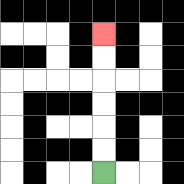{'start': '[4, 7]', 'end': '[4, 1]', 'path_directions': 'U,U,U,U,U,U', 'path_coordinates': '[[4, 7], [4, 6], [4, 5], [4, 4], [4, 3], [4, 2], [4, 1]]'}